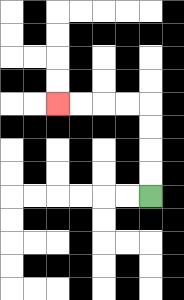{'start': '[6, 8]', 'end': '[2, 4]', 'path_directions': 'U,U,U,U,L,L,L,L', 'path_coordinates': '[[6, 8], [6, 7], [6, 6], [6, 5], [6, 4], [5, 4], [4, 4], [3, 4], [2, 4]]'}